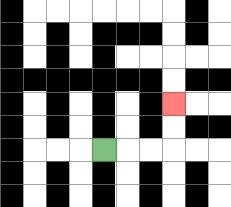{'start': '[4, 6]', 'end': '[7, 4]', 'path_directions': 'R,R,R,U,U', 'path_coordinates': '[[4, 6], [5, 6], [6, 6], [7, 6], [7, 5], [7, 4]]'}